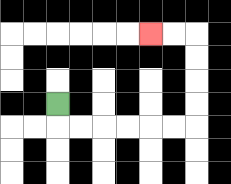{'start': '[2, 4]', 'end': '[6, 1]', 'path_directions': 'D,R,R,R,R,R,R,U,U,U,U,L,L', 'path_coordinates': '[[2, 4], [2, 5], [3, 5], [4, 5], [5, 5], [6, 5], [7, 5], [8, 5], [8, 4], [8, 3], [8, 2], [8, 1], [7, 1], [6, 1]]'}